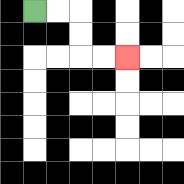{'start': '[1, 0]', 'end': '[5, 2]', 'path_directions': 'R,R,D,D,R,R', 'path_coordinates': '[[1, 0], [2, 0], [3, 0], [3, 1], [3, 2], [4, 2], [5, 2]]'}